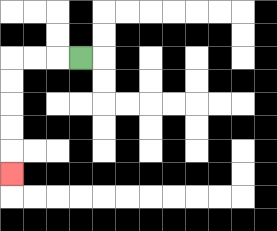{'start': '[3, 2]', 'end': '[0, 7]', 'path_directions': 'L,L,L,D,D,D,D,D', 'path_coordinates': '[[3, 2], [2, 2], [1, 2], [0, 2], [0, 3], [0, 4], [0, 5], [0, 6], [0, 7]]'}